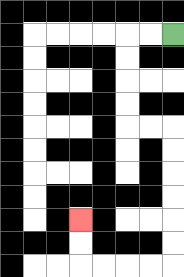{'start': '[7, 1]', 'end': '[3, 9]', 'path_directions': 'L,L,D,D,D,D,R,R,D,D,D,D,D,D,L,L,L,L,U,U', 'path_coordinates': '[[7, 1], [6, 1], [5, 1], [5, 2], [5, 3], [5, 4], [5, 5], [6, 5], [7, 5], [7, 6], [7, 7], [7, 8], [7, 9], [7, 10], [7, 11], [6, 11], [5, 11], [4, 11], [3, 11], [3, 10], [3, 9]]'}